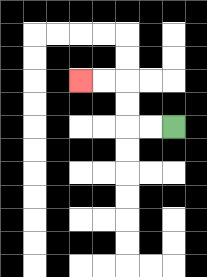{'start': '[7, 5]', 'end': '[3, 3]', 'path_directions': 'L,L,U,U,L,L', 'path_coordinates': '[[7, 5], [6, 5], [5, 5], [5, 4], [5, 3], [4, 3], [3, 3]]'}